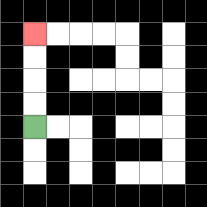{'start': '[1, 5]', 'end': '[1, 1]', 'path_directions': 'U,U,U,U', 'path_coordinates': '[[1, 5], [1, 4], [1, 3], [1, 2], [1, 1]]'}